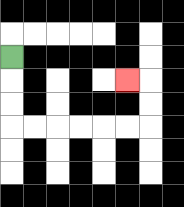{'start': '[0, 2]', 'end': '[5, 3]', 'path_directions': 'D,D,D,R,R,R,R,R,R,U,U,L', 'path_coordinates': '[[0, 2], [0, 3], [0, 4], [0, 5], [1, 5], [2, 5], [3, 5], [4, 5], [5, 5], [6, 5], [6, 4], [6, 3], [5, 3]]'}